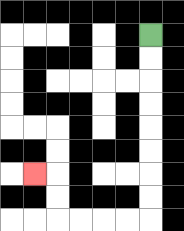{'start': '[6, 1]', 'end': '[1, 7]', 'path_directions': 'D,D,D,D,D,D,D,D,L,L,L,L,U,U,L', 'path_coordinates': '[[6, 1], [6, 2], [6, 3], [6, 4], [6, 5], [6, 6], [6, 7], [6, 8], [6, 9], [5, 9], [4, 9], [3, 9], [2, 9], [2, 8], [2, 7], [1, 7]]'}